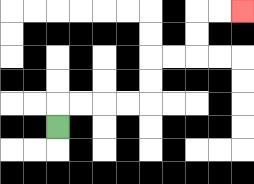{'start': '[2, 5]', 'end': '[10, 0]', 'path_directions': 'U,R,R,R,R,U,U,R,R,U,U,R,R', 'path_coordinates': '[[2, 5], [2, 4], [3, 4], [4, 4], [5, 4], [6, 4], [6, 3], [6, 2], [7, 2], [8, 2], [8, 1], [8, 0], [9, 0], [10, 0]]'}